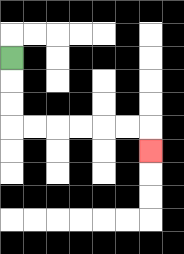{'start': '[0, 2]', 'end': '[6, 6]', 'path_directions': 'D,D,D,R,R,R,R,R,R,D', 'path_coordinates': '[[0, 2], [0, 3], [0, 4], [0, 5], [1, 5], [2, 5], [3, 5], [4, 5], [5, 5], [6, 5], [6, 6]]'}